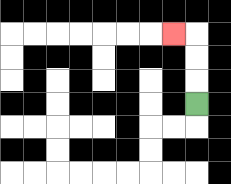{'start': '[8, 4]', 'end': '[7, 1]', 'path_directions': 'U,U,U,L', 'path_coordinates': '[[8, 4], [8, 3], [8, 2], [8, 1], [7, 1]]'}